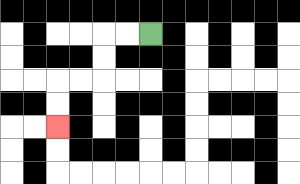{'start': '[6, 1]', 'end': '[2, 5]', 'path_directions': 'L,L,D,D,L,L,D,D', 'path_coordinates': '[[6, 1], [5, 1], [4, 1], [4, 2], [4, 3], [3, 3], [2, 3], [2, 4], [2, 5]]'}